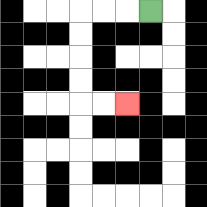{'start': '[6, 0]', 'end': '[5, 4]', 'path_directions': 'L,L,L,D,D,D,D,R,R', 'path_coordinates': '[[6, 0], [5, 0], [4, 0], [3, 0], [3, 1], [3, 2], [3, 3], [3, 4], [4, 4], [5, 4]]'}